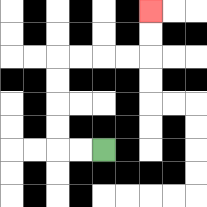{'start': '[4, 6]', 'end': '[6, 0]', 'path_directions': 'L,L,U,U,U,U,R,R,R,R,U,U', 'path_coordinates': '[[4, 6], [3, 6], [2, 6], [2, 5], [2, 4], [2, 3], [2, 2], [3, 2], [4, 2], [5, 2], [6, 2], [6, 1], [6, 0]]'}